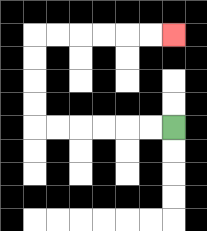{'start': '[7, 5]', 'end': '[7, 1]', 'path_directions': 'L,L,L,L,L,L,U,U,U,U,R,R,R,R,R,R', 'path_coordinates': '[[7, 5], [6, 5], [5, 5], [4, 5], [3, 5], [2, 5], [1, 5], [1, 4], [1, 3], [1, 2], [1, 1], [2, 1], [3, 1], [4, 1], [5, 1], [6, 1], [7, 1]]'}